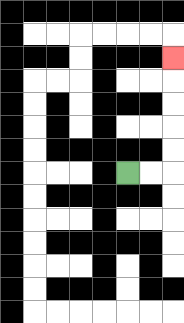{'start': '[5, 7]', 'end': '[7, 2]', 'path_directions': 'R,R,U,U,U,U,U', 'path_coordinates': '[[5, 7], [6, 7], [7, 7], [7, 6], [7, 5], [7, 4], [7, 3], [7, 2]]'}